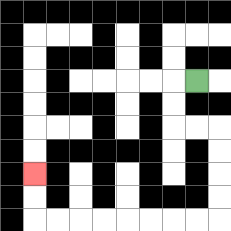{'start': '[8, 3]', 'end': '[1, 7]', 'path_directions': 'L,D,D,R,R,D,D,D,D,L,L,L,L,L,L,L,L,U,U', 'path_coordinates': '[[8, 3], [7, 3], [7, 4], [7, 5], [8, 5], [9, 5], [9, 6], [9, 7], [9, 8], [9, 9], [8, 9], [7, 9], [6, 9], [5, 9], [4, 9], [3, 9], [2, 9], [1, 9], [1, 8], [1, 7]]'}